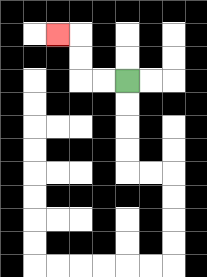{'start': '[5, 3]', 'end': '[2, 1]', 'path_directions': 'L,L,U,U,L', 'path_coordinates': '[[5, 3], [4, 3], [3, 3], [3, 2], [3, 1], [2, 1]]'}